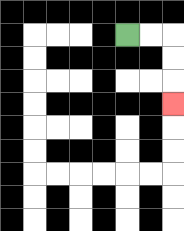{'start': '[5, 1]', 'end': '[7, 4]', 'path_directions': 'R,R,D,D,D', 'path_coordinates': '[[5, 1], [6, 1], [7, 1], [7, 2], [7, 3], [7, 4]]'}